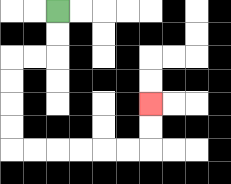{'start': '[2, 0]', 'end': '[6, 4]', 'path_directions': 'D,D,L,L,D,D,D,D,R,R,R,R,R,R,U,U', 'path_coordinates': '[[2, 0], [2, 1], [2, 2], [1, 2], [0, 2], [0, 3], [0, 4], [0, 5], [0, 6], [1, 6], [2, 6], [3, 6], [4, 6], [5, 6], [6, 6], [6, 5], [6, 4]]'}